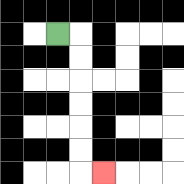{'start': '[2, 1]', 'end': '[4, 7]', 'path_directions': 'R,D,D,D,D,D,D,R', 'path_coordinates': '[[2, 1], [3, 1], [3, 2], [3, 3], [3, 4], [3, 5], [3, 6], [3, 7], [4, 7]]'}